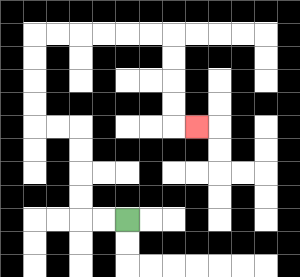{'start': '[5, 9]', 'end': '[8, 5]', 'path_directions': 'L,L,U,U,U,U,L,L,U,U,U,U,R,R,R,R,R,R,D,D,D,D,R', 'path_coordinates': '[[5, 9], [4, 9], [3, 9], [3, 8], [3, 7], [3, 6], [3, 5], [2, 5], [1, 5], [1, 4], [1, 3], [1, 2], [1, 1], [2, 1], [3, 1], [4, 1], [5, 1], [6, 1], [7, 1], [7, 2], [7, 3], [7, 4], [7, 5], [8, 5]]'}